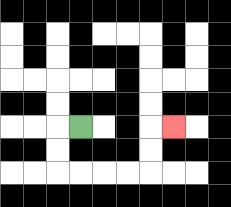{'start': '[3, 5]', 'end': '[7, 5]', 'path_directions': 'L,D,D,R,R,R,R,U,U,R', 'path_coordinates': '[[3, 5], [2, 5], [2, 6], [2, 7], [3, 7], [4, 7], [5, 7], [6, 7], [6, 6], [6, 5], [7, 5]]'}